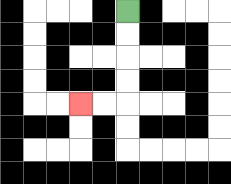{'start': '[5, 0]', 'end': '[3, 4]', 'path_directions': 'D,D,D,D,L,L', 'path_coordinates': '[[5, 0], [5, 1], [5, 2], [5, 3], [5, 4], [4, 4], [3, 4]]'}